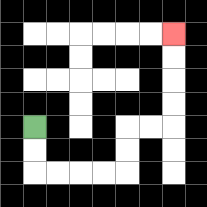{'start': '[1, 5]', 'end': '[7, 1]', 'path_directions': 'D,D,R,R,R,R,U,U,R,R,U,U,U,U', 'path_coordinates': '[[1, 5], [1, 6], [1, 7], [2, 7], [3, 7], [4, 7], [5, 7], [5, 6], [5, 5], [6, 5], [7, 5], [7, 4], [7, 3], [7, 2], [7, 1]]'}